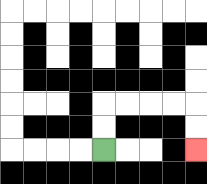{'start': '[4, 6]', 'end': '[8, 6]', 'path_directions': 'U,U,R,R,R,R,D,D', 'path_coordinates': '[[4, 6], [4, 5], [4, 4], [5, 4], [6, 4], [7, 4], [8, 4], [8, 5], [8, 6]]'}